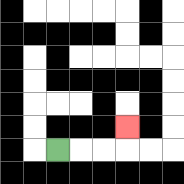{'start': '[2, 6]', 'end': '[5, 5]', 'path_directions': 'R,R,R,U', 'path_coordinates': '[[2, 6], [3, 6], [4, 6], [5, 6], [5, 5]]'}